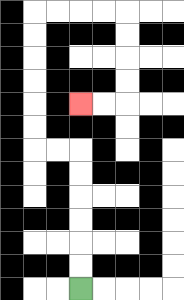{'start': '[3, 12]', 'end': '[3, 4]', 'path_directions': 'U,U,U,U,U,U,L,L,U,U,U,U,U,U,R,R,R,R,D,D,D,D,L,L', 'path_coordinates': '[[3, 12], [3, 11], [3, 10], [3, 9], [3, 8], [3, 7], [3, 6], [2, 6], [1, 6], [1, 5], [1, 4], [1, 3], [1, 2], [1, 1], [1, 0], [2, 0], [3, 0], [4, 0], [5, 0], [5, 1], [5, 2], [5, 3], [5, 4], [4, 4], [3, 4]]'}